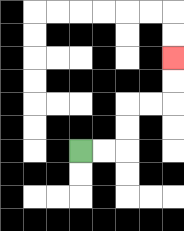{'start': '[3, 6]', 'end': '[7, 2]', 'path_directions': 'R,R,U,U,R,R,U,U', 'path_coordinates': '[[3, 6], [4, 6], [5, 6], [5, 5], [5, 4], [6, 4], [7, 4], [7, 3], [7, 2]]'}